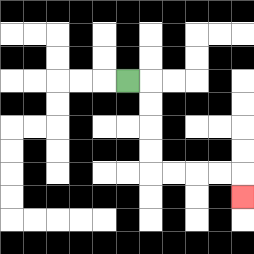{'start': '[5, 3]', 'end': '[10, 8]', 'path_directions': 'R,D,D,D,D,R,R,R,R,D', 'path_coordinates': '[[5, 3], [6, 3], [6, 4], [6, 5], [6, 6], [6, 7], [7, 7], [8, 7], [9, 7], [10, 7], [10, 8]]'}